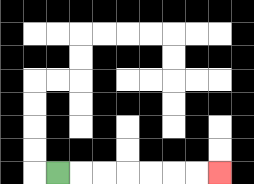{'start': '[2, 7]', 'end': '[9, 7]', 'path_directions': 'R,R,R,R,R,R,R', 'path_coordinates': '[[2, 7], [3, 7], [4, 7], [5, 7], [6, 7], [7, 7], [8, 7], [9, 7]]'}